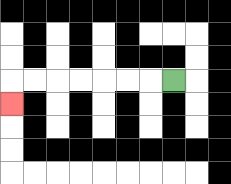{'start': '[7, 3]', 'end': '[0, 4]', 'path_directions': 'L,L,L,L,L,L,L,D', 'path_coordinates': '[[7, 3], [6, 3], [5, 3], [4, 3], [3, 3], [2, 3], [1, 3], [0, 3], [0, 4]]'}